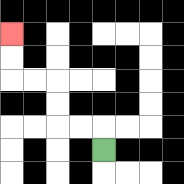{'start': '[4, 6]', 'end': '[0, 1]', 'path_directions': 'U,L,L,U,U,L,L,U,U', 'path_coordinates': '[[4, 6], [4, 5], [3, 5], [2, 5], [2, 4], [2, 3], [1, 3], [0, 3], [0, 2], [0, 1]]'}